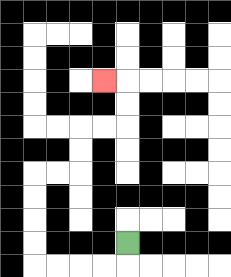{'start': '[5, 10]', 'end': '[4, 3]', 'path_directions': 'D,L,L,L,L,U,U,U,U,R,R,U,U,R,R,U,U,L', 'path_coordinates': '[[5, 10], [5, 11], [4, 11], [3, 11], [2, 11], [1, 11], [1, 10], [1, 9], [1, 8], [1, 7], [2, 7], [3, 7], [3, 6], [3, 5], [4, 5], [5, 5], [5, 4], [5, 3], [4, 3]]'}